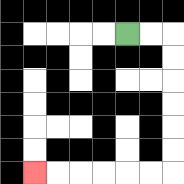{'start': '[5, 1]', 'end': '[1, 7]', 'path_directions': 'R,R,D,D,D,D,D,D,L,L,L,L,L,L', 'path_coordinates': '[[5, 1], [6, 1], [7, 1], [7, 2], [7, 3], [7, 4], [7, 5], [7, 6], [7, 7], [6, 7], [5, 7], [4, 7], [3, 7], [2, 7], [1, 7]]'}